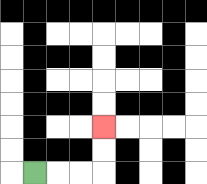{'start': '[1, 7]', 'end': '[4, 5]', 'path_directions': 'R,R,R,U,U', 'path_coordinates': '[[1, 7], [2, 7], [3, 7], [4, 7], [4, 6], [4, 5]]'}